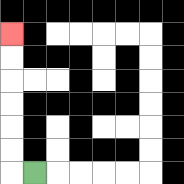{'start': '[1, 7]', 'end': '[0, 1]', 'path_directions': 'L,U,U,U,U,U,U', 'path_coordinates': '[[1, 7], [0, 7], [0, 6], [0, 5], [0, 4], [0, 3], [0, 2], [0, 1]]'}